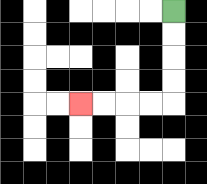{'start': '[7, 0]', 'end': '[3, 4]', 'path_directions': 'D,D,D,D,L,L,L,L', 'path_coordinates': '[[7, 0], [7, 1], [7, 2], [7, 3], [7, 4], [6, 4], [5, 4], [4, 4], [3, 4]]'}